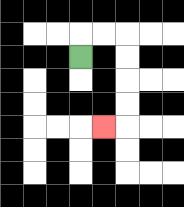{'start': '[3, 2]', 'end': '[4, 5]', 'path_directions': 'U,R,R,D,D,D,D,L', 'path_coordinates': '[[3, 2], [3, 1], [4, 1], [5, 1], [5, 2], [5, 3], [5, 4], [5, 5], [4, 5]]'}